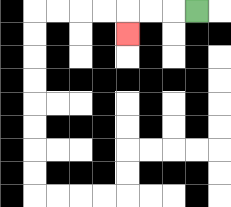{'start': '[8, 0]', 'end': '[5, 1]', 'path_directions': 'L,L,L,D', 'path_coordinates': '[[8, 0], [7, 0], [6, 0], [5, 0], [5, 1]]'}